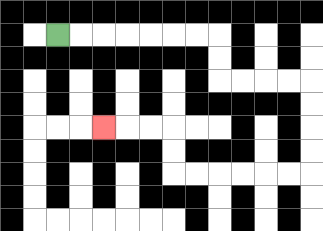{'start': '[2, 1]', 'end': '[4, 5]', 'path_directions': 'R,R,R,R,R,R,R,D,D,R,R,R,R,D,D,D,D,L,L,L,L,L,L,U,U,L,L,L', 'path_coordinates': '[[2, 1], [3, 1], [4, 1], [5, 1], [6, 1], [7, 1], [8, 1], [9, 1], [9, 2], [9, 3], [10, 3], [11, 3], [12, 3], [13, 3], [13, 4], [13, 5], [13, 6], [13, 7], [12, 7], [11, 7], [10, 7], [9, 7], [8, 7], [7, 7], [7, 6], [7, 5], [6, 5], [5, 5], [4, 5]]'}